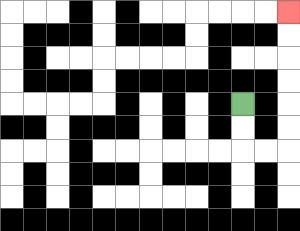{'start': '[10, 4]', 'end': '[12, 0]', 'path_directions': 'D,D,R,R,U,U,U,U,U,U', 'path_coordinates': '[[10, 4], [10, 5], [10, 6], [11, 6], [12, 6], [12, 5], [12, 4], [12, 3], [12, 2], [12, 1], [12, 0]]'}